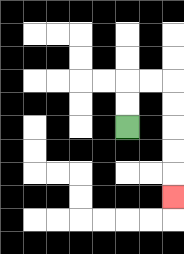{'start': '[5, 5]', 'end': '[7, 8]', 'path_directions': 'U,U,R,R,D,D,D,D,D', 'path_coordinates': '[[5, 5], [5, 4], [5, 3], [6, 3], [7, 3], [7, 4], [7, 5], [7, 6], [7, 7], [7, 8]]'}